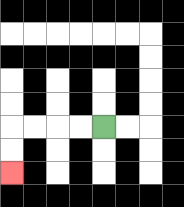{'start': '[4, 5]', 'end': '[0, 7]', 'path_directions': 'L,L,L,L,D,D', 'path_coordinates': '[[4, 5], [3, 5], [2, 5], [1, 5], [0, 5], [0, 6], [0, 7]]'}